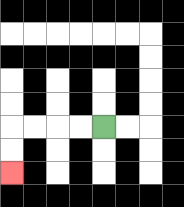{'start': '[4, 5]', 'end': '[0, 7]', 'path_directions': 'L,L,L,L,D,D', 'path_coordinates': '[[4, 5], [3, 5], [2, 5], [1, 5], [0, 5], [0, 6], [0, 7]]'}